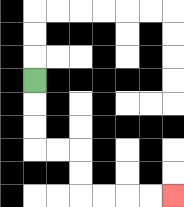{'start': '[1, 3]', 'end': '[7, 8]', 'path_directions': 'D,D,D,R,R,D,D,R,R,R,R', 'path_coordinates': '[[1, 3], [1, 4], [1, 5], [1, 6], [2, 6], [3, 6], [3, 7], [3, 8], [4, 8], [5, 8], [6, 8], [7, 8]]'}